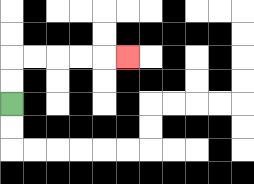{'start': '[0, 4]', 'end': '[5, 2]', 'path_directions': 'U,U,R,R,R,R,R', 'path_coordinates': '[[0, 4], [0, 3], [0, 2], [1, 2], [2, 2], [3, 2], [4, 2], [5, 2]]'}